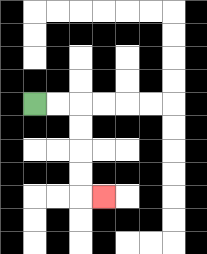{'start': '[1, 4]', 'end': '[4, 8]', 'path_directions': 'R,R,D,D,D,D,R', 'path_coordinates': '[[1, 4], [2, 4], [3, 4], [3, 5], [3, 6], [3, 7], [3, 8], [4, 8]]'}